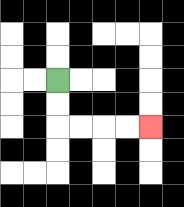{'start': '[2, 3]', 'end': '[6, 5]', 'path_directions': 'D,D,R,R,R,R', 'path_coordinates': '[[2, 3], [2, 4], [2, 5], [3, 5], [4, 5], [5, 5], [6, 5]]'}